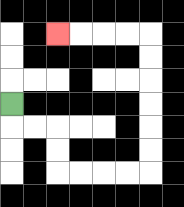{'start': '[0, 4]', 'end': '[2, 1]', 'path_directions': 'D,R,R,D,D,R,R,R,R,U,U,U,U,U,U,L,L,L,L', 'path_coordinates': '[[0, 4], [0, 5], [1, 5], [2, 5], [2, 6], [2, 7], [3, 7], [4, 7], [5, 7], [6, 7], [6, 6], [6, 5], [6, 4], [6, 3], [6, 2], [6, 1], [5, 1], [4, 1], [3, 1], [2, 1]]'}